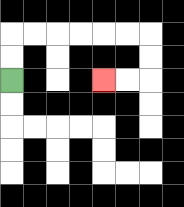{'start': '[0, 3]', 'end': '[4, 3]', 'path_directions': 'U,U,R,R,R,R,R,R,D,D,L,L', 'path_coordinates': '[[0, 3], [0, 2], [0, 1], [1, 1], [2, 1], [3, 1], [4, 1], [5, 1], [6, 1], [6, 2], [6, 3], [5, 3], [4, 3]]'}